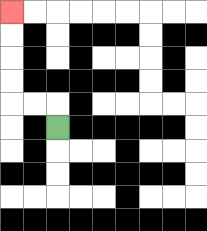{'start': '[2, 5]', 'end': '[0, 0]', 'path_directions': 'U,L,L,U,U,U,U', 'path_coordinates': '[[2, 5], [2, 4], [1, 4], [0, 4], [0, 3], [0, 2], [0, 1], [0, 0]]'}